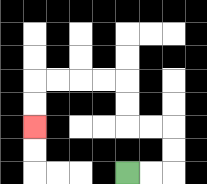{'start': '[5, 7]', 'end': '[1, 5]', 'path_directions': 'R,R,U,U,L,L,U,U,L,L,L,L,D,D', 'path_coordinates': '[[5, 7], [6, 7], [7, 7], [7, 6], [7, 5], [6, 5], [5, 5], [5, 4], [5, 3], [4, 3], [3, 3], [2, 3], [1, 3], [1, 4], [1, 5]]'}